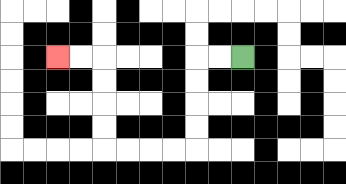{'start': '[10, 2]', 'end': '[2, 2]', 'path_directions': 'L,L,D,D,D,D,L,L,L,L,U,U,U,U,L,L', 'path_coordinates': '[[10, 2], [9, 2], [8, 2], [8, 3], [8, 4], [8, 5], [8, 6], [7, 6], [6, 6], [5, 6], [4, 6], [4, 5], [4, 4], [4, 3], [4, 2], [3, 2], [2, 2]]'}